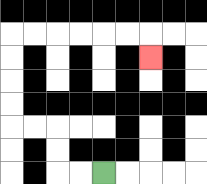{'start': '[4, 7]', 'end': '[6, 2]', 'path_directions': 'L,L,U,U,L,L,U,U,U,U,R,R,R,R,R,R,D', 'path_coordinates': '[[4, 7], [3, 7], [2, 7], [2, 6], [2, 5], [1, 5], [0, 5], [0, 4], [0, 3], [0, 2], [0, 1], [1, 1], [2, 1], [3, 1], [4, 1], [5, 1], [6, 1], [6, 2]]'}